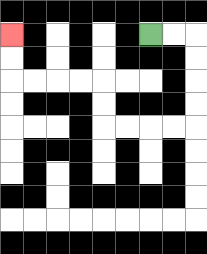{'start': '[6, 1]', 'end': '[0, 1]', 'path_directions': 'R,R,D,D,D,D,L,L,L,L,U,U,L,L,L,L,U,U', 'path_coordinates': '[[6, 1], [7, 1], [8, 1], [8, 2], [8, 3], [8, 4], [8, 5], [7, 5], [6, 5], [5, 5], [4, 5], [4, 4], [4, 3], [3, 3], [2, 3], [1, 3], [0, 3], [0, 2], [0, 1]]'}